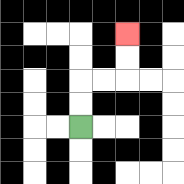{'start': '[3, 5]', 'end': '[5, 1]', 'path_directions': 'U,U,R,R,U,U', 'path_coordinates': '[[3, 5], [3, 4], [3, 3], [4, 3], [5, 3], [5, 2], [5, 1]]'}